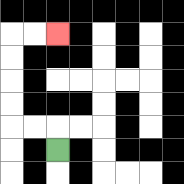{'start': '[2, 6]', 'end': '[2, 1]', 'path_directions': 'U,L,L,U,U,U,U,R,R', 'path_coordinates': '[[2, 6], [2, 5], [1, 5], [0, 5], [0, 4], [0, 3], [0, 2], [0, 1], [1, 1], [2, 1]]'}